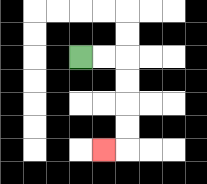{'start': '[3, 2]', 'end': '[4, 6]', 'path_directions': 'R,R,D,D,D,D,L', 'path_coordinates': '[[3, 2], [4, 2], [5, 2], [5, 3], [5, 4], [5, 5], [5, 6], [4, 6]]'}